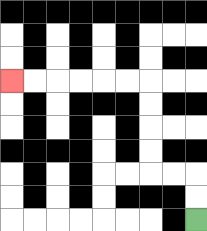{'start': '[8, 9]', 'end': '[0, 3]', 'path_directions': 'U,U,L,L,U,U,U,U,L,L,L,L,L,L', 'path_coordinates': '[[8, 9], [8, 8], [8, 7], [7, 7], [6, 7], [6, 6], [6, 5], [6, 4], [6, 3], [5, 3], [4, 3], [3, 3], [2, 3], [1, 3], [0, 3]]'}